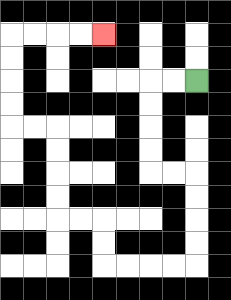{'start': '[8, 3]', 'end': '[4, 1]', 'path_directions': 'L,L,D,D,D,D,R,R,D,D,D,D,L,L,L,L,U,U,L,L,U,U,U,U,L,L,U,U,U,U,R,R,R,R', 'path_coordinates': '[[8, 3], [7, 3], [6, 3], [6, 4], [6, 5], [6, 6], [6, 7], [7, 7], [8, 7], [8, 8], [8, 9], [8, 10], [8, 11], [7, 11], [6, 11], [5, 11], [4, 11], [4, 10], [4, 9], [3, 9], [2, 9], [2, 8], [2, 7], [2, 6], [2, 5], [1, 5], [0, 5], [0, 4], [0, 3], [0, 2], [0, 1], [1, 1], [2, 1], [3, 1], [4, 1]]'}